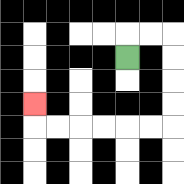{'start': '[5, 2]', 'end': '[1, 4]', 'path_directions': 'U,R,R,D,D,D,D,L,L,L,L,L,L,U', 'path_coordinates': '[[5, 2], [5, 1], [6, 1], [7, 1], [7, 2], [7, 3], [7, 4], [7, 5], [6, 5], [5, 5], [4, 5], [3, 5], [2, 5], [1, 5], [1, 4]]'}